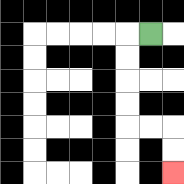{'start': '[6, 1]', 'end': '[7, 7]', 'path_directions': 'L,D,D,D,D,R,R,D,D', 'path_coordinates': '[[6, 1], [5, 1], [5, 2], [5, 3], [5, 4], [5, 5], [6, 5], [7, 5], [7, 6], [7, 7]]'}